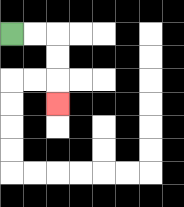{'start': '[0, 1]', 'end': '[2, 4]', 'path_directions': 'R,R,D,D,D', 'path_coordinates': '[[0, 1], [1, 1], [2, 1], [2, 2], [2, 3], [2, 4]]'}